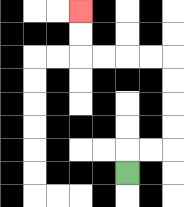{'start': '[5, 7]', 'end': '[3, 0]', 'path_directions': 'U,R,R,U,U,U,U,L,L,L,L,U,U', 'path_coordinates': '[[5, 7], [5, 6], [6, 6], [7, 6], [7, 5], [7, 4], [7, 3], [7, 2], [6, 2], [5, 2], [4, 2], [3, 2], [3, 1], [3, 0]]'}